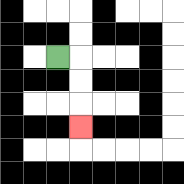{'start': '[2, 2]', 'end': '[3, 5]', 'path_directions': 'R,D,D,D', 'path_coordinates': '[[2, 2], [3, 2], [3, 3], [3, 4], [3, 5]]'}